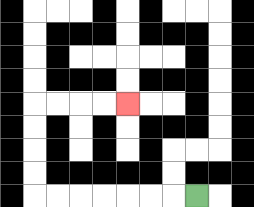{'start': '[8, 8]', 'end': '[5, 4]', 'path_directions': 'L,L,L,L,L,L,L,U,U,U,U,R,R,R,R', 'path_coordinates': '[[8, 8], [7, 8], [6, 8], [5, 8], [4, 8], [3, 8], [2, 8], [1, 8], [1, 7], [1, 6], [1, 5], [1, 4], [2, 4], [3, 4], [4, 4], [5, 4]]'}